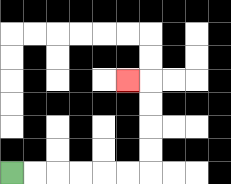{'start': '[0, 7]', 'end': '[5, 3]', 'path_directions': 'R,R,R,R,R,R,U,U,U,U,L', 'path_coordinates': '[[0, 7], [1, 7], [2, 7], [3, 7], [4, 7], [5, 7], [6, 7], [6, 6], [6, 5], [6, 4], [6, 3], [5, 3]]'}